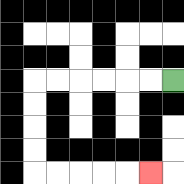{'start': '[7, 3]', 'end': '[6, 7]', 'path_directions': 'L,L,L,L,L,L,D,D,D,D,R,R,R,R,R', 'path_coordinates': '[[7, 3], [6, 3], [5, 3], [4, 3], [3, 3], [2, 3], [1, 3], [1, 4], [1, 5], [1, 6], [1, 7], [2, 7], [3, 7], [4, 7], [5, 7], [6, 7]]'}